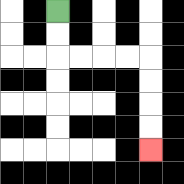{'start': '[2, 0]', 'end': '[6, 6]', 'path_directions': 'D,D,R,R,R,R,D,D,D,D', 'path_coordinates': '[[2, 0], [2, 1], [2, 2], [3, 2], [4, 2], [5, 2], [6, 2], [6, 3], [6, 4], [6, 5], [6, 6]]'}